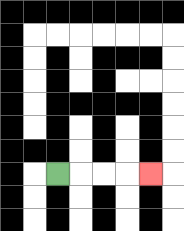{'start': '[2, 7]', 'end': '[6, 7]', 'path_directions': 'R,R,R,R', 'path_coordinates': '[[2, 7], [3, 7], [4, 7], [5, 7], [6, 7]]'}